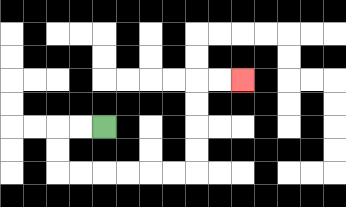{'start': '[4, 5]', 'end': '[10, 3]', 'path_directions': 'L,L,D,D,R,R,R,R,R,R,U,U,U,U,R,R', 'path_coordinates': '[[4, 5], [3, 5], [2, 5], [2, 6], [2, 7], [3, 7], [4, 7], [5, 7], [6, 7], [7, 7], [8, 7], [8, 6], [8, 5], [8, 4], [8, 3], [9, 3], [10, 3]]'}